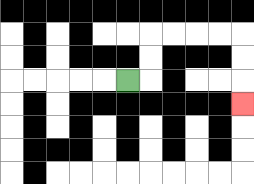{'start': '[5, 3]', 'end': '[10, 4]', 'path_directions': 'R,U,U,R,R,R,R,D,D,D', 'path_coordinates': '[[5, 3], [6, 3], [6, 2], [6, 1], [7, 1], [8, 1], [9, 1], [10, 1], [10, 2], [10, 3], [10, 4]]'}